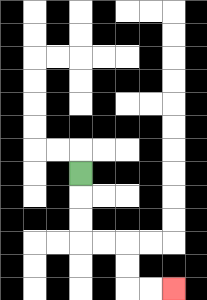{'start': '[3, 7]', 'end': '[7, 12]', 'path_directions': 'D,D,D,R,R,D,D,R,R', 'path_coordinates': '[[3, 7], [3, 8], [3, 9], [3, 10], [4, 10], [5, 10], [5, 11], [5, 12], [6, 12], [7, 12]]'}